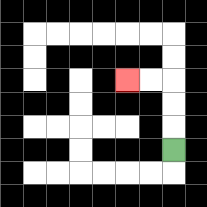{'start': '[7, 6]', 'end': '[5, 3]', 'path_directions': 'U,U,U,L,L', 'path_coordinates': '[[7, 6], [7, 5], [7, 4], [7, 3], [6, 3], [5, 3]]'}